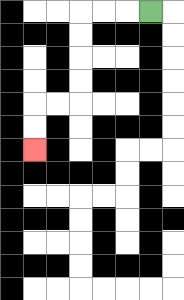{'start': '[6, 0]', 'end': '[1, 6]', 'path_directions': 'L,L,L,D,D,D,D,L,L,D,D', 'path_coordinates': '[[6, 0], [5, 0], [4, 0], [3, 0], [3, 1], [3, 2], [3, 3], [3, 4], [2, 4], [1, 4], [1, 5], [1, 6]]'}